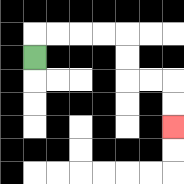{'start': '[1, 2]', 'end': '[7, 5]', 'path_directions': 'U,R,R,R,R,D,D,R,R,D,D', 'path_coordinates': '[[1, 2], [1, 1], [2, 1], [3, 1], [4, 1], [5, 1], [5, 2], [5, 3], [6, 3], [7, 3], [7, 4], [7, 5]]'}